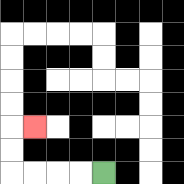{'start': '[4, 7]', 'end': '[1, 5]', 'path_directions': 'L,L,L,L,U,U,R', 'path_coordinates': '[[4, 7], [3, 7], [2, 7], [1, 7], [0, 7], [0, 6], [0, 5], [1, 5]]'}